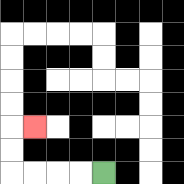{'start': '[4, 7]', 'end': '[1, 5]', 'path_directions': 'L,L,L,L,U,U,R', 'path_coordinates': '[[4, 7], [3, 7], [2, 7], [1, 7], [0, 7], [0, 6], [0, 5], [1, 5]]'}